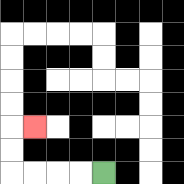{'start': '[4, 7]', 'end': '[1, 5]', 'path_directions': 'L,L,L,L,U,U,R', 'path_coordinates': '[[4, 7], [3, 7], [2, 7], [1, 7], [0, 7], [0, 6], [0, 5], [1, 5]]'}